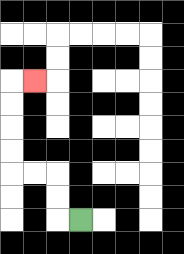{'start': '[3, 9]', 'end': '[1, 3]', 'path_directions': 'L,U,U,L,L,U,U,U,U,R', 'path_coordinates': '[[3, 9], [2, 9], [2, 8], [2, 7], [1, 7], [0, 7], [0, 6], [0, 5], [0, 4], [0, 3], [1, 3]]'}